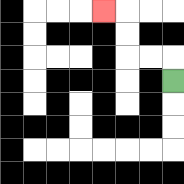{'start': '[7, 3]', 'end': '[4, 0]', 'path_directions': 'U,L,L,U,U,L', 'path_coordinates': '[[7, 3], [7, 2], [6, 2], [5, 2], [5, 1], [5, 0], [4, 0]]'}